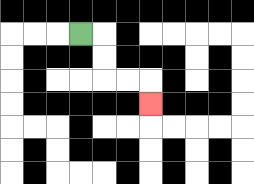{'start': '[3, 1]', 'end': '[6, 4]', 'path_directions': 'R,D,D,R,R,D', 'path_coordinates': '[[3, 1], [4, 1], [4, 2], [4, 3], [5, 3], [6, 3], [6, 4]]'}